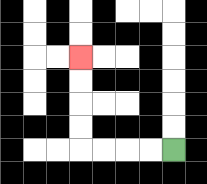{'start': '[7, 6]', 'end': '[3, 2]', 'path_directions': 'L,L,L,L,U,U,U,U', 'path_coordinates': '[[7, 6], [6, 6], [5, 6], [4, 6], [3, 6], [3, 5], [3, 4], [3, 3], [3, 2]]'}